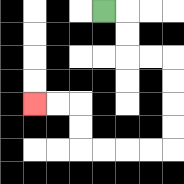{'start': '[4, 0]', 'end': '[1, 4]', 'path_directions': 'R,D,D,R,R,D,D,D,D,L,L,L,L,U,U,L,L', 'path_coordinates': '[[4, 0], [5, 0], [5, 1], [5, 2], [6, 2], [7, 2], [7, 3], [7, 4], [7, 5], [7, 6], [6, 6], [5, 6], [4, 6], [3, 6], [3, 5], [3, 4], [2, 4], [1, 4]]'}